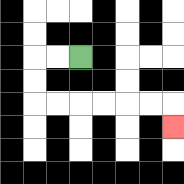{'start': '[3, 2]', 'end': '[7, 5]', 'path_directions': 'L,L,D,D,R,R,R,R,R,R,D', 'path_coordinates': '[[3, 2], [2, 2], [1, 2], [1, 3], [1, 4], [2, 4], [3, 4], [4, 4], [5, 4], [6, 4], [7, 4], [7, 5]]'}